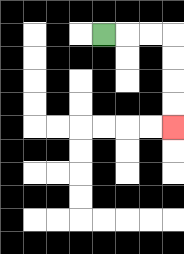{'start': '[4, 1]', 'end': '[7, 5]', 'path_directions': 'R,R,R,D,D,D,D', 'path_coordinates': '[[4, 1], [5, 1], [6, 1], [7, 1], [7, 2], [7, 3], [7, 4], [7, 5]]'}